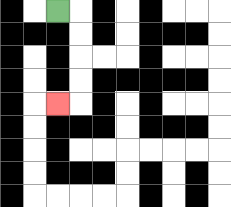{'start': '[2, 0]', 'end': '[2, 4]', 'path_directions': 'R,D,D,D,D,L', 'path_coordinates': '[[2, 0], [3, 0], [3, 1], [3, 2], [3, 3], [3, 4], [2, 4]]'}